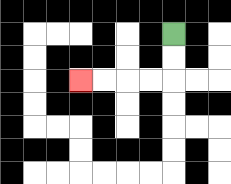{'start': '[7, 1]', 'end': '[3, 3]', 'path_directions': 'D,D,L,L,L,L', 'path_coordinates': '[[7, 1], [7, 2], [7, 3], [6, 3], [5, 3], [4, 3], [3, 3]]'}